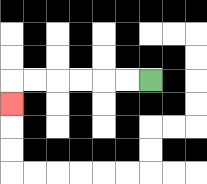{'start': '[6, 3]', 'end': '[0, 4]', 'path_directions': 'L,L,L,L,L,L,D', 'path_coordinates': '[[6, 3], [5, 3], [4, 3], [3, 3], [2, 3], [1, 3], [0, 3], [0, 4]]'}